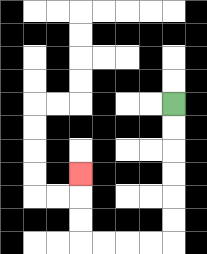{'start': '[7, 4]', 'end': '[3, 7]', 'path_directions': 'D,D,D,D,D,D,L,L,L,L,U,U,U', 'path_coordinates': '[[7, 4], [7, 5], [7, 6], [7, 7], [7, 8], [7, 9], [7, 10], [6, 10], [5, 10], [4, 10], [3, 10], [3, 9], [3, 8], [3, 7]]'}